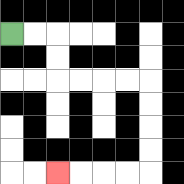{'start': '[0, 1]', 'end': '[2, 7]', 'path_directions': 'R,R,D,D,R,R,R,R,D,D,D,D,L,L,L,L', 'path_coordinates': '[[0, 1], [1, 1], [2, 1], [2, 2], [2, 3], [3, 3], [4, 3], [5, 3], [6, 3], [6, 4], [6, 5], [6, 6], [6, 7], [5, 7], [4, 7], [3, 7], [2, 7]]'}